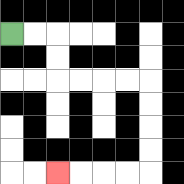{'start': '[0, 1]', 'end': '[2, 7]', 'path_directions': 'R,R,D,D,R,R,R,R,D,D,D,D,L,L,L,L', 'path_coordinates': '[[0, 1], [1, 1], [2, 1], [2, 2], [2, 3], [3, 3], [4, 3], [5, 3], [6, 3], [6, 4], [6, 5], [6, 6], [6, 7], [5, 7], [4, 7], [3, 7], [2, 7]]'}